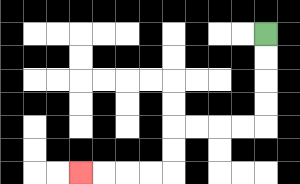{'start': '[11, 1]', 'end': '[3, 7]', 'path_directions': 'D,D,D,D,L,L,L,L,D,D,L,L,L,L', 'path_coordinates': '[[11, 1], [11, 2], [11, 3], [11, 4], [11, 5], [10, 5], [9, 5], [8, 5], [7, 5], [7, 6], [7, 7], [6, 7], [5, 7], [4, 7], [3, 7]]'}